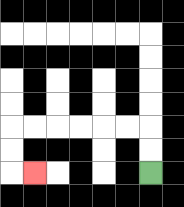{'start': '[6, 7]', 'end': '[1, 7]', 'path_directions': 'U,U,L,L,L,L,L,L,D,D,R', 'path_coordinates': '[[6, 7], [6, 6], [6, 5], [5, 5], [4, 5], [3, 5], [2, 5], [1, 5], [0, 5], [0, 6], [0, 7], [1, 7]]'}